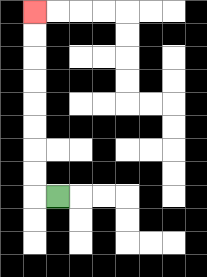{'start': '[2, 8]', 'end': '[1, 0]', 'path_directions': 'L,U,U,U,U,U,U,U,U', 'path_coordinates': '[[2, 8], [1, 8], [1, 7], [1, 6], [1, 5], [1, 4], [1, 3], [1, 2], [1, 1], [1, 0]]'}